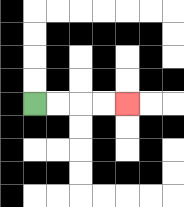{'start': '[1, 4]', 'end': '[5, 4]', 'path_directions': 'R,R,R,R', 'path_coordinates': '[[1, 4], [2, 4], [3, 4], [4, 4], [5, 4]]'}